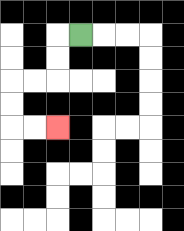{'start': '[3, 1]', 'end': '[2, 5]', 'path_directions': 'L,D,D,L,L,D,D,R,R', 'path_coordinates': '[[3, 1], [2, 1], [2, 2], [2, 3], [1, 3], [0, 3], [0, 4], [0, 5], [1, 5], [2, 5]]'}